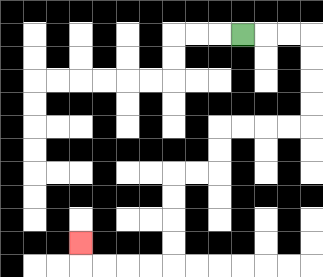{'start': '[10, 1]', 'end': '[3, 10]', 'path_directions': 'R,R,R,D,D,D,D,L,L,L,L,D,D,L,L,D,D,D,D,L,L,L,L,U', 'path_coordinates': '[[10, 1], [11, 1], [12, 1], [13, 1], [13, 2], [13, 3], [13, 4], [13, 5], [12, 5], [11, 5], [10, 5], [9, 5], [9, 6], [9, 7], [8, 7], [7, 7], [7, 8], [7, 9], [7, 10], [7, 11], [6, 11], [5, 11], [4, 11], [3, 11], [3, 10]]'}